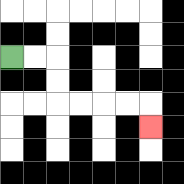{'start': '[0, 2]', 'end': '[6, 5]', 'path_directions': 'R,R,D,D,R,R,R,R,D', 'path_coordinates': '[[0, 2], [1, 2], [2, 2], [2, 3], [2, 4], [3, 4], [4, 4], [5, 4], [6, 4], [6, 5]]'}